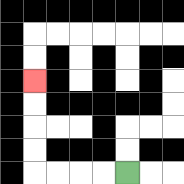{'start': '[5, 7]', 'end': '[1, 3]', 'path_directions': 'L,L,L,L,U,U,U,U', 'path_coordinates': '[[5, 7], [4, 7], [3, 7], [2, 7], [1, 7], [1, 6], [1, 5], [1, 4], [1, 3]]'}